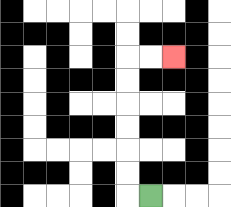{'start': '[6, 8]', 'end': '[7, 2]', 'path_directions': 'L,U,U,U,U,U,U,R,R', 'path_coordinates': '[[6, 8], [5, 8], [5, 7], [5, 6], [5, 5], [5, 4], [5, 3], [5, 2], [6, 2], [7, 2]]'}